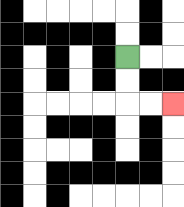{'start': '[5, 2]', 'end': '[7, 4]', 'path_directions': 'D,D,R,R', 'path_coordinates': '[[5, 2], [5, 3], [5, 4], [6, 4], [7, 4]]'}